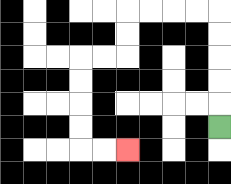{'start': '[9, 5]', 'end': '[5, 6]', 'path_directions': 'U,U,U,U,U,L,L,L,L,D,D,L,L,D,D,D,D,R,R', 'path_coordinates': '[[9, 5], [9, 4], [9, 3], [9, 2], [9, 1], [9, 0], [8, 0], [7, 0], [6, 0], [5, 0], [5, 1], [5, 2], [4, 2], [3, 2], [3, 3], [3, 4], [3, 5], [3, 6], [4, 6], [5, 6]]'}